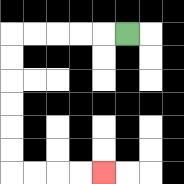{'start': '[5, 1]', 'end': '[4, 7]', 'path_directions': 'L,L,L,L,L,D,D,D,D,D,D,R,R,R,R', 'path_coordinates': '[[5, 1], [4, 1], [3, 1], [2, 1], [1, 1], [0, 1], [0, 2], [0, 3], [0, 4], [0, 5], [0, 6], [0, 7], [1, 7], [2, 7], [3, 7], [4, 7]]'}